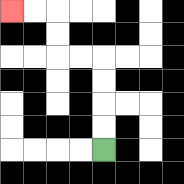{'start': '[4, 6]', 'end': '[0, 0]', 'path_directions': 'U,U,U,U,L,L,U,U,L,L', 'path_coordinates': '[[4, 6], [4, 5], [4, 4], [4, 3], [4, 2], [3, 2], [2, 2], [2, 1], [2, 0], [1, 0], [0, 0]]'}